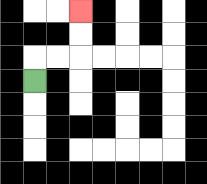{'start': '[1, 3]', 'end': '[3, 0]', 'path_directions': 'U,R,R,U,U', 'path_coordinates': '[[1, 3], [1, 2], [2, 2], [3, 2], [3, 1], [3, 0]]'}